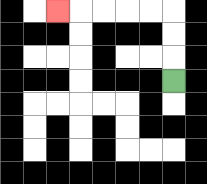{'start': '[7, 3]', 'end': '[2, 0]', 'path_directions': 'U,U,U,L,L,L,L,L', 'path_coordinates': '[[7, 3], [7, 2], [7, 1], [7, 0], [6, 0], [5, 0], [4, 0], [3, 0], [2, 0]]'}